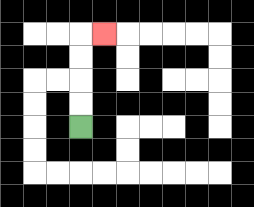{'start': '[3, 5]', 'end': '[4, 1]', 'path_directions': 'U,U,U,U,R', 'path_coordinates': '[[3, 5], [3, 4], [3, 3], [3, 2], [3, 1], [4, 1]]'}